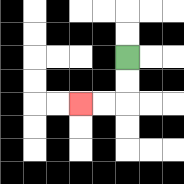{'start': '[5, 2]', 'end': '[3, 4]', 'path_directions': 'D,D,L,L', 'path_coordinates': '[[5, 2], [5, 3], [5, 4], [4, 4], [3, 4]]'}